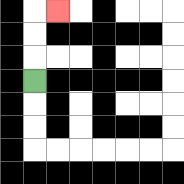{'start': '[1, 3]', 'end': '[2, 0]', 'path_directions': 'U,U,U,R', 'path_coordinates': '[[1, 3], [1, 2], [1, 1], [1, 0], [2, 0]]'}